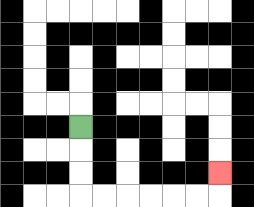{'start': '[3, 5]', 'end': '[9, 7]', 'path_directions': 'D,D,D,R,R,R,R,R,R,U', 'path_coordinates': '[[3, 5], [3, 6], [3, 7], [3, 8], [4, 8], [5, 8], [6, 8], [7, 8], [8, 8], [9, 8], [9, 7]]'}